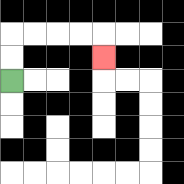{'start': '[0, 3]', 'end': '[4, 2]', 'path_directions': 'U,U,R,R,R,R,D', 'path_coordinates': '[[0, 3], [0, 2], [0, 1], [1, 1], [2, 1], [3, 1], [4, 1], [4, 2]]'}